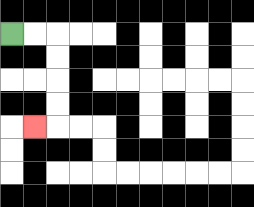{'start': '[0, 1]', 'end': '[1, 5]', 'path_directions': 'R,R,D,D,D,D,L', 'path_coordinates': '[[0, 1], [1, 1], [2, 1], [2, 2], [2, 3], [2, 4], [2, 5], [1, 5]]'}